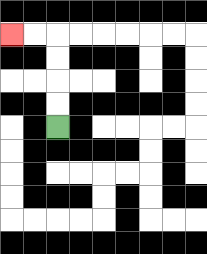{'start': '[2, 5]', 'end': '[0, 1]', 'path_directions': 'U,U,U,U,L,L', 'path_coordinates': '[[2, 5], [2, 4], [2, 3], [2, 2], [2, 1], [1, 1], [0, 1]]'}